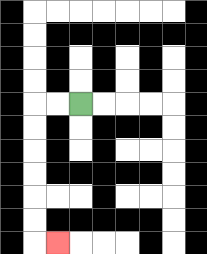{'start': '[3, 4]', 'end': '[2, 10]', 'path_directions': 'L,L,D,D,D,D,D,D,R', 'path_coordinates': '[[3, 4], [2, 4], [1, 4], [1, 5], [1, 6], [1, 7], [1, 8], [1, 9], [1, 10], [2, 10]]'}